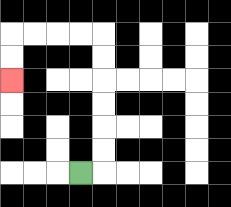{'start': '[3, 7]', 'end': '[0, 3]', 'path_directions': 'R,U,U,U,U,U,U,L,L,L,L,D,D', 'path_coordinates': '[[3, 7], [4, 7], [4, 6], [4, 5], [4, 4], [4, 3], [4, 2], [4, 1], [3, 1], [2, 1], [1, 1], [0, 1], [0, 2], [0, 3]]'}